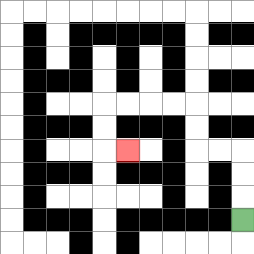{'start': '[10, 9]', 'end': '[5, 6]', 'path_directions': 'U,U,U,L,L,U,U,L,L,L,L,D,D,R', 'path_coordinates': '[[10, 9], [10, 8], [10, 7], [10, 6], [9, 6], [8, 6], [8, 5], [8, 4], [7, 4], [6, 4], [5, 4], [4, 4], [4, 5], [4, 6], [5, 6]]'}